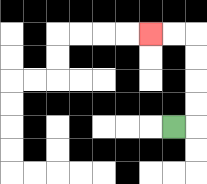{'start': '[7, 5]', 'end': '[6, 1]', 'path_directions': 'R,U,U,U,U,L,L', 'path_coordinates': '[[7, 5], [8, 5], [8, 4], [8, 3], [8, 2], [8, 1], [7, 1], [6, 1]]'}